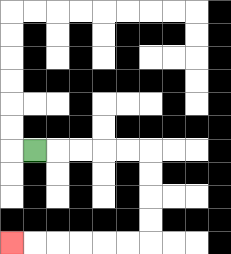{'start': '[1, 6]', 'end': '[0, 10]', 'path_directions': 'R,R,R,R,R,D,D,D,D,L,L,L,L,L,L', 'path_coordinates': '[[1, 6], [2, 6], [3, 6], [4, 6], [5, 6], [6, 6], [6, 7], [6, 8], [6, 9], [6, 10], [5, 10], [4, 10], [3, 10], [2, 10], [1, 10], [0, 10]]'}